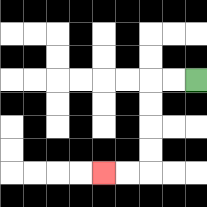{'start': '[8, 3]', 'end': '[4, 7]', 'path_directions': 'L,L,D,D,D,D,L,L', 'path_coordinates': '[[8, 3], [7, 3], [6, 3], [6, 4], [6, 5], [6, 6], [6, 7], [5, 7], [4, 7]]'}